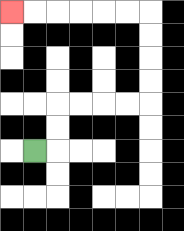{'start': '[1, 6]', 'end': '[0, 0]', 'path_directions': 'R,U,U,R,R,R,R,U,U,U,U,L,L,L,L,L,L', 'path_coordinates': '[[1, 6], [2, 6], [2, 5], [2, 4], [3, 4], [4, 4], [5, 4], [6, 4], [6, 3], [6, 2], [6, 1], [6, 0], [5, 0], [4, 0], [3, 0], [2, 0], [1, 0], [0, 0]]'}